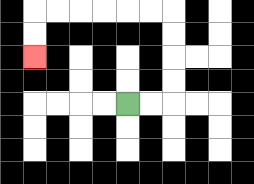{'start': '[5, 4]', 'end': '[1, 2]', 'path_directions': 'R,R,U,U,U,U,L,L,L,L,L,L,D,D', 'path_coordinates': '[[5, 4], [6, 4], [7, 4], [7, 3], [7, 2], [7, 1], [7, 0], [6, 0], [5, 0], [4, 0], [3, 0], [2, 0], [1, 0], [1, 1], [1, 2]]'}